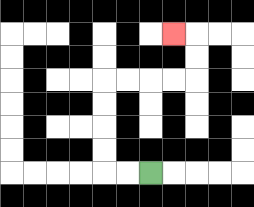{'start': '[6, 7]', 'end': '[7, 1]', 'path_directions': 'L,L,U,U,U,U,R,R,R,R,U,U,L', 'path_coordinates': '[[6, 7], [5, 7], [4, 7], [4, 6], [4, 5], [4, 4], [4, 3], [5, 3], [6, 3], [7, 3], [8, 3], [8, 2], [8, 1], [7, 1]]'}